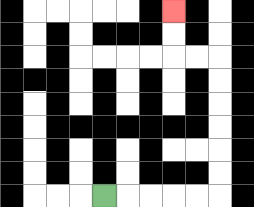{'start': '[4, 8]', 'end': '[7, 0]', 'path_directions': 'R,R,R,R,R,U,U,U,U,U,U,L,L,U,U', 'path_coordinates': '[[4, 8], [5, 8], [6, 8], [7, 8], [8, 8], [9, 8], [9, 7], [9, 6], [9, 5], [9, 4], [9, 3], [9, 2], [8, 2], [7, 2], [7, 1], [7, 0]]'}